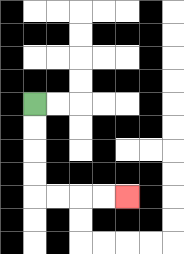{'start': '[1, 4]', 'end': '[5, 8]', 'path_directions': 'D,D,D,D,R,R,R,R', 'path_coordinates': '[[1, 4], [1, 5], [1, 6], [1, 7], [1, 8], [2, 8], [3, 8], [4, 8], [5, 8]]'}